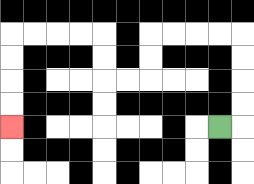{'start': '[9, 5]', 'end': '[0, 5]', 'path_directions': 'R,U,U,U,U,L,L,L,L,D,D,L,L,U,U,L,L,L,L,D,D,D,D', 'path_coordinates': '[[9, 5], [10, 5], [10, 4], [10, 3], [10, 2], [10, 1], [9, 1], [8, 1], [7, 1], [6, 1], [6, 2], [6, 3], [5, 3], [4, 3], [4, 2], [4, 1], [3, 1], [2, 1], [1, 1], [0, 1], [0, 2], [0, 3], [0, 4], [0, 5]]'}